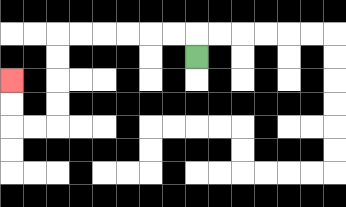{'start': '[8, 2]', 'end': '[0, 3]', 'path_directions': 'U,L,L,L,L,L,L,D,D,D,D,L,L,U,U', 'path_coordinates': '[[8, 2], [8, 1], [7, 1], [6, 1], [5, 1], [4, 1], [3, 1], [2, 1], [2, 2], [2, 3], [2, 4], [2, 5], [1, 5], [0, 5], [0, 4], [0, 3]]'}